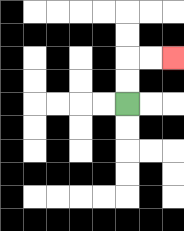{'start': '[5, 4]', 'end': '[7, 2]', 'path_directions': 'U,U,R,R', 'path_coordinates': '[[5, 4], [5, 3], [5, 2], [6, 2], [7, 2]]'}